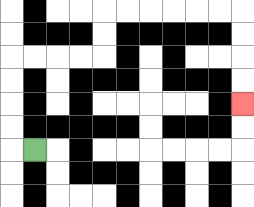{'start': '[1, 6]', 'end': '[10, 4]', 'path_directions': 'L,U,U,U,U,R,R,R,R,U,U,R,R,R,R,R,R,D,D,D,D', 'path_coordinates': '[[1, 6], [0, 6], [0, 5], [0, 4], [0, 3], [0, 2], [1, 2], [2, 2], [3, 2], [4, 2], [4, 1], [4, 0], [5, 0], [6, 0], [7, 0], [8, 0], [9, 0], [10, 0], [10, 1], [10, 2], [10, 3], [10, 4]]'}